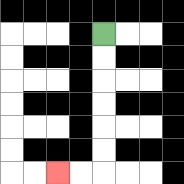{'start': '[4, 1]', 'end': '[2, 7]', 'path_directions': 'D,D,D,D,D,D,L,L', 'path_coordinates': '[[4, 1], [4, 2], [4, 3], [4, 4], [4, 5], [4, 6], [4, 7], [3, 7], [2, 7]]'}